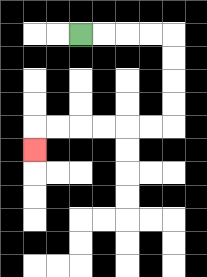{'start': '[3, 1]', 'end': '[1, 6]', 'path_directions': 'R,R,R,R,D,D,D,D,L,L,L,L,L,L,D', 'path_coordinates': '[[3, 1], [4, 1], [5, 1], [6, 1], [7, 1], [7, 2], [7, 3], [7, 4], [7, 5], [6, 5], [5, 5], [4, 5], [3, 5], [2, 5], [1, 5], [1, 6]]'}